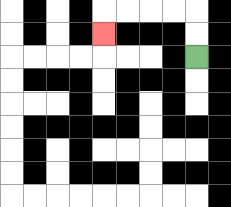{'start': '[8, 2]', 'end': '[4, 1]', 'path_directions': 'U,U,L,L,L,L,D', 'path_coordinates': '[[8, 2], [8, 1], [8, 0], [7, 0], [6, 0], [5, 0], [4, 0], [4, 1]]'}